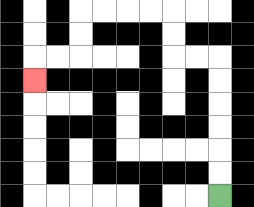{'start': '[9, 8]', 'end': '[1, 3]', 'path_directions': 'U,U,U,U,U,U,L,L,U,U,L,L,L,L,D,D,L,L,D', 'path_coordinates': '[[9, 8], [9, 7], [9, 6], [9, 5], [9, 4], [9, 3], [9, 2], [8, 2], [7, 2], [7, 1], [7, 0], [6, 0], [5, 0], [4, 0], [3, 0], [3, 1], [3, 2], [2, 2], [1, 2], [1, 3]]'}